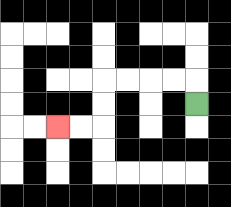{'start': '[8, 4]', 'end': '[2, 5]', 'path_directions': 'U,L,L,L,L,D,D,L,L', 'path_coordinates': '[[8, 4], [8, 3], [7, 3], [6, 3], [5, 3], [4, 3], [4, 4], [4, 5], [3, 5], [2, 5]]'}